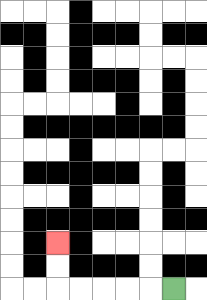{'start': '[7, 12]', 'end': '[2, 10]', 'path_directions': 'L,L,L,L,L,U,U', 'path_coordinates': '[[7, 12], [6, 12], [5, 12], [4, 12], [3, 12], [2, 12], [2, 11], [2, 10]]'}